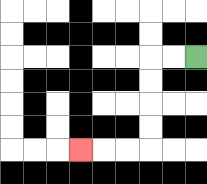{'start': '[8, 2]', 'end': '[3, 6]', 'path_directions': 'L,L,D,D,D,D,L,L,L', 'path_coordinates': '[[8, 2], [7, 2], [6, 2], [6, 3], [6, 4], [6, 5], [6, 6], [5, 6], [4, 6], [3, 6]]'}